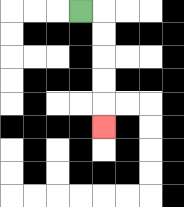{'start': '[3, 0]', 'end': '[4, 5]', 'path_directions': 'R,D,D,D,D,D', 'path_coordinates': '[[3, 0], [4, 0], [4, 1], [4, 2], [4, 3], [4, 4], [4, 5]]'}